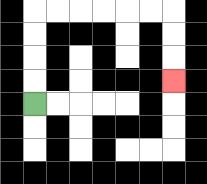{'start': '[1, 4]', 'end': '[7, 3]', 'path_directions': 'U,U,U,U,R,R,R,R,R,R,D,D,D', 'path_coordinates': '[[1, 4], [1, 3], [1, 2], [1, 1], [1, 0], [2, 0], [3, 0], [4, 0], [5, 0], [6, 0], [7, 0], [7, 1], [7, 2], [7, 3]]'}